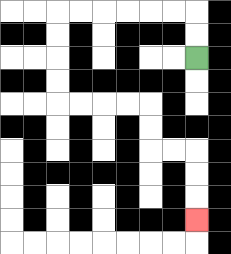{'start': '[8, 2]', 'end': '[8, 9]', 'path_directions': 'U,U,L,L,L,L,L,L,D,D,D,D,R,R,R,R,D,D,R,R,D,D,D', 'path_coordinates': '[[8, 2], [8, 1], [8, 0], [7, 0], [6, 0], [5, 0], [4, 0], [3, 0], [2, 0], [2, 1], [2, 2], [2, 3], [2, 4], [3, 4], [4, 4], [5, 4], [6, 4], [6, 5], [6, 6], [7, 6], [8, 6], [8, 7], [8, 8], [8, 9]]'}